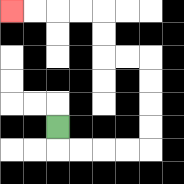{'start': '[2, 5]', 'end': '[0, 0]', 'path_directions': 'D,R,R,R,R,U,U,U,U,L,L,U,U,L,L,L,L', 'path_coordinates': '[[2, 5], [2, 6], [3, 6], [4, 6], [5, 6], [6, 6], [6, 5], [6, 4], [6, 3], [6, 2], [5, 2], [4, 2], [4, 1], [4, 0], [3, 0], [2, 0], [1, 0], [0, 0]]'}